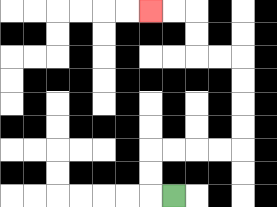{'start': '[7, 8]', 'end': '[6, 0]', 'path_directions': 'L,U,U,R,R,R,R,U,U,U,U,L,L,U,U,L,L', 'path_coordinates': '[[7, 8], [6, 8], [6, 7], [6, 6], [7, 6], [8, 6], [9, 6], [10, 6], [10, 5], [10, 4], [10, 3], [10, 2], [9, 2], [8, 2], [8, 1], [8, 0], [7, 0], [6, 0]]'}